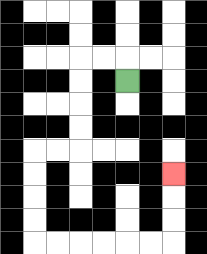{'start': '[5, 3]', 'end': '[7, 7]', 'path_directions': 'U,L,L,D,D,D,D,L,L,D,D,D,D,R,R,R,R,R,R,U,U,U', 'path_coordinates': '[[5, 3], [5, 2], [4, 2], [3, 2], [3, 3], [3, 4], [3, 5], [3, 6], [2, 6], [1, 6], [1, 7], [1, 8], [1, 9], [1, 10], [2, 10], [3, 10], [4, 10], [5, 10], [6, 10], [7, 10], [7, 9], [7, 8], [7, 7]]'}